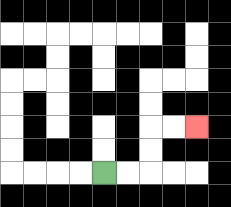{'start': '[4, 7]', 'end': '[8, 5]', 'path_directions': 'R,R,U,U,R,R', 'path_coordinates': '[[4, 7], [5, 7], [6, 7], [6, 6], [6, 5], [7, 5], [8, 5]]'}